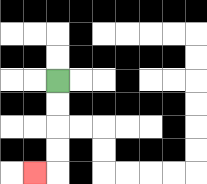{'start': '[2, 3]', 'end': '[1, 7]', 'path_directions': 'D,D,D,D,L', 'path_coordinates': '[[2, 3], [2, 4], [2, 5], [2, 6], [2, 7], [1, 7]]'}